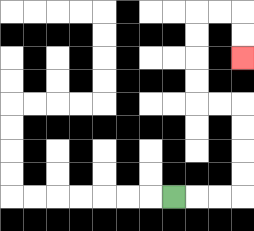{'start': '[7, 8]', 'end': '[10, 2]', 'path_directions': 'R,R,R,U,U,U,U,L,L,U,U,U,U,R,R,D,D', 'path_coordinates': '[[7, 8], [8, 8], [9, 8], [10, 8], [10, 7], [10, 6], [10, 5], [10, 4], [9, 4], [8, 4], [8, 3], [8, 2], [8, 1], [8, 0], [9, 0], [10, 0], [10, 1], [10, 2]]'}